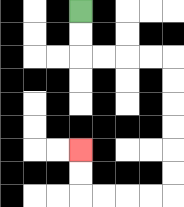{'start': '[3, 0]', 'end': '[3, 6]', 'path_directions': 'D,D,R,R,R,R,D,D,D,D,D,D,L,L,L,L,U,U', 'path_coordinates': '[[3, 0], [3, 1], [3, 2], [4, 2], [5, 2], [6, 2], [7, 2], [7, 3], [7, 4], [7, 5], [7, 6], [7, 7], [7, 8], [6, 8], [5, 8], [4, 8], [3, 8], [3, 7], [3, 6]]'}